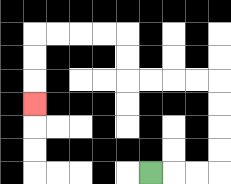{'start': '[6, 7]', 'end': '[1, 4]', 'path_directions': 'R,R,R,U,U,U,U,L,L,L,L,U,U,L,L,L,L,D,D,D', 'path_coordinates': '[[6, 7], [7, 7], [8, 7], [9, 7], [9, 6], [9, 5], [9, 4], [9, 3], [8, 3], [7, 3], [6, 3], [5, 3], [5, 2], [5, 1], [4, 1], [3, 1], [2, 1], [1, 1], [1, 2], [1, 3], [1, 4]]'}